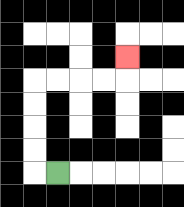{'start': '[2, 7]', 'end': '[5, 2]', 'path_directions': 'L,U,U,U,U,R,R,R,R,U', 'path_coordinates': '[[2, 7], [1, 7], [1, 6], [1, 5], [1, 4], [1, 3], [2, 3], [3, 3], [4, 3], [5, 3], [5, 2]]'}